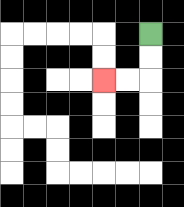{'start': '[6, 1]', 'end': '[4, 3]', 'path_directions': 'D,D,L,L', 'path_coordinates': '[[6, 1], [6, 2], [6, 3], [5, 3], [4, 3]]'}